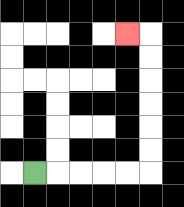{'start': '[1, 7]', 'end': '[5, 1]', 'path_directions': 'R,R,R,R,R,U,U,U,U,U,U,L', 'path_coordinates': '[[1, 7], [2, 7], [3, 7], [4, 7], [5, 7], [6, 7], [6, 6], [6, 5], [6, 4], [6, 3], [6, 2], [6, 1], [5, 1]]'}